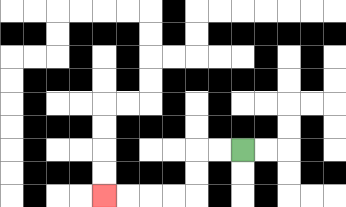{'start': '[10, 6]', 'end': '[4, 8]', 'path_directions': 'L,L,D,D,L,L,L,L', 'path_coordinates': '[[10, 6], [9, 6], [8, 6], [8, 7], [8, 8], [7, 8], [6, 8], [5, 8], [4, 8]]'}